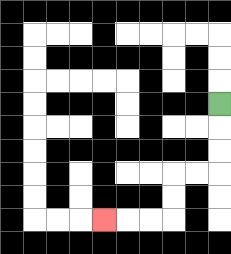{'start': '[9, 4]', 'end': '[4, 9]', 'path_directions': 'D,D,D,L,L,D,D,L,L,L', 'path_coordinates': '[[9, 4], [9, 5], [9, 6], [9, 7], [8, 7], [7, 7], [7, 8], [7, 9], [6, 9], [5, 9], [4, 9]]'}